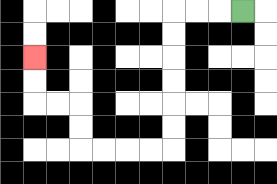{'start': '[10, 0]', 'end': '[1, 2]', 'path_directions': 'L,L,L,D,D,D,D,D,D,L,L,L,L,U,U,L,L,U,U', 'path_coordinates': '[[10, 0], [9, 0], [8, 0], [7, 0], [7, 1], [7, 2], [7, 3], [7, 4], [7, 5], [7, 6], [6, 6], [5, 6], [4, 6], [3, 6], [3, 5], [3, 4], [2, 4], [1, 4], [1, 3], [1, 2]]'}